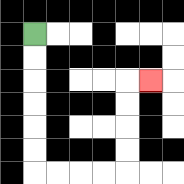{'start': '[1, 1]', 'end': '[6, 3]', 'path_directions': 'D,D,D,D,D,D,R,R,R,R,U,U,U,U,R', 'path_coordinates': '[[1, 1], [1, 2], [1, 3], [1, 4], [1, 5], [1, 6], [1, 7], [2, 7], [3, 7], [4, 7], [5, 7], [5, 6], [5, 5], [5, 4], [5, 3], [6, 3]]'}